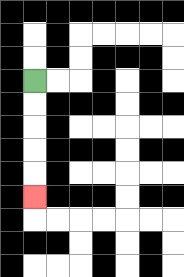{'start': '[1, 3]', 'end': '[1, 8]', 'path_directions': 'D,D,D,D,D', 'path_coordinates': '[[1, 3], [1, 4], [1, 5], [1, 6], [1, 7], [1, 8]]'}